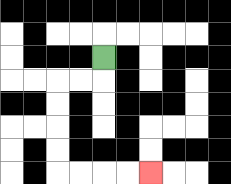{'start': '[4, 2]', 'end': '[6, 7]', 'path_directions': 'D,L,L,D,D,D,D,R,R,R,R', 'path_coordinates': '[[4, 2], [4, 3], [3, 3], [2, 3], [2, 4], [2, 5], [2, 6], [2, 7], [3, 7], [4, 7], [5, 7], [6, 7]]'}